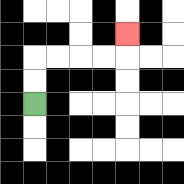{'start': '[1, 4]', 'end': '[5, 1]', 'path_directions': 'U,U,R,R,R,R,U', 'path_coordinates': '[[1, 4], [1, 3], [1, 2], [2, 2], [3, 2], [4, 2], [5, 2], [5, 1]]'}